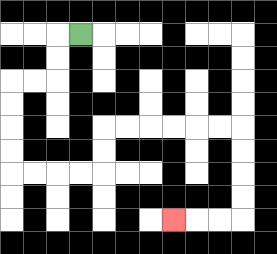{'start': '[3, 1]', 'end': '[7, 9]', 'path_directions': 'L,D,D,L,L,D,D,D,D,R,R,R,R,U,U,R,R,R,R,R,R,D,D,D,D,L,L,L', 'path_coordinates': '[[3, 1], [2, 1], [2, 2], [2, 3], [1, 3], [0, 3], [0, 4], [0, 5], [0, 6], [0, 7], [1, 7], [2, 7], [3, 7], [4, 7], [4, 6], [4, 5], [5, 5], [6, 5], [7, 5], [8, 5], [9, 5], [10, 5], [10, 6], [10, 7], [10, 8], [10, 9], [9, 9], [8, 9], [7, 9]]'}